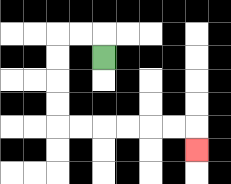{'start': '[4, 2]', 'end': '[8, 6]', 'path_directions': 'U,L,L,D,D,D,D,R,R,R,R,R,R,D', 'path_coordinates': '[[4, 2], [4, 1], [3, 1], [2, 1], [2, 2], [2, 3], [2, 4], [2, 5], [3, 5], [4, 5], [5, 5], [6, 5], [7, 5], [8, 5], [8, 6]]'}